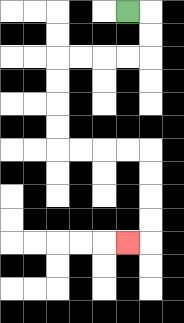{'start': '[5, 0]', 'end': '[5, 10]', 'path_directions': 'R,D,D,L,L,L,L,D,D,D,D,R,R,R,R,D,D,D,D,L', 'path_coordinates': '[[5, 0], [6, 0], [6, 1], [6, 2], [5, 2], [4, 2], [3, 2], [2, 2], [2, 3], [2, 4], [2, 5], [2, 6], [3, 6], [4, 6], [5, 6], [6, 6], [6, 7], [6, 8], [6, 9], [6, 10], [5, 10]]'}